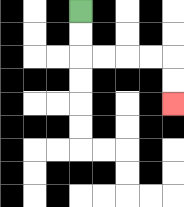{'start': '[3, 0]', 'end': '[7, 4]', 'path_directions': 'D,D,R,R,R,R,D,D', 'path_coordinates': '[[3, 0], [3, 1], [3, 2], [4, 2], [5, 2], [6, 2], [7, 2], [7, 3], [7, 4]]'}